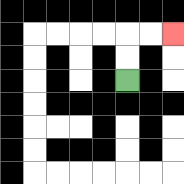{'start': '[5, 3]', 'end': '[7, 1]', 'path_directions': 'U,U,R,R', 'path_coordinates': '[[5, 3], [5, 2], [5, 1], [6, 1], [7, 1]]'}